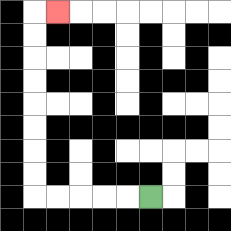{'start': '[6, 8]', 'end': '[2, 0]', 'path_directions': 'L,L,L,L,L,U,U,U,U,U,U,U,U,R', 'path_coordinates': '[[6, 8], [5, 8], [4, 8], [3, 8], [2, 8], [1, 8], [1, 7], [1, 6], [1, 5], [1, 4], [1, 3], [1, 2], [1, 1], [1, 0], [2, 0]]'}